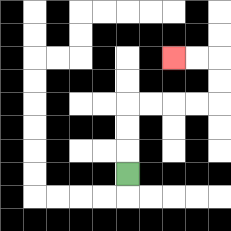{'start': '[5, 7]', 'end': '[7, 2]', 'path_directions': 'U,U,U,R,R,R,R,U,U,L,L', 'path_coordinates': '[[5, 7], [5, 6], [5, 5], [5, 4], [6, 4], [7, 4], [8, 4], [9, 4], [9, 3], [9, 2], [8, 2], [7, 2]]'}